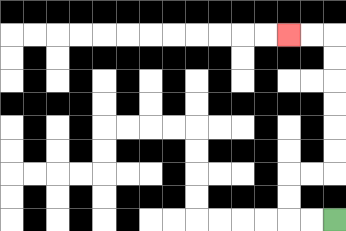{'start': '[14, 9]', 'end': '[12, 1]', 'path_directions': 'L,L,U,U,R,R,U,U,U,U,U,U,L,L', 'path_coordinates': '[[14, 9], [13, 9], [12, 9], [12, 8], [12, 7], [13, 7], [14, 7], [14, 6], [14, 5], [14, 4], [14, 3], [14, 2], [14, 1], [13, 1], [12, 1]]'}